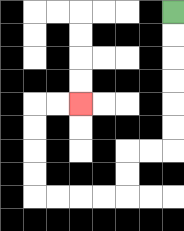{'start': '[7, 0]', 'end': '[3, 4]', 'path_directions': 'D,D,D,D,D,D,L,L,D,D,L,L,L,L,U,U,U,U,R,R', 'path_coordinates': '[[7, 0], [7, 1], [7, 2], [7, 3], [7, 4], [7, 5], [7, 6], [6, 6], [5, 6], [5, 7], [5, 8], [4, 8], [3, 8], [2, 8], [1, 8], [1, 7], [1, 6], [1, 5], [1, 4], [2, 4], [3, 4]]'}